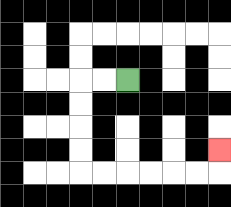{'start': '[5, 3]', 'end': '[9, 6]', 'path_directions': 'L,L,D,D,D,D,R,R,R,R,R,R,U', 'path_coordinates': '[[5, 3], [4, 3], [3, 3], [3, 4], [3, 5], [3, 6], [3, 7], [4, 7], [5, 7], [6, 7], [7, 7], [8, 7], [9, 7], [9, 6]]'}